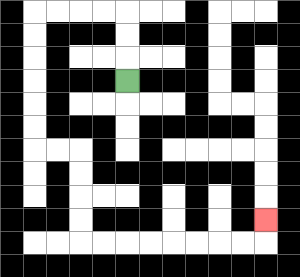{'start': '[5, 3]', 'end': '[11, 9]', 'path_directions': 'U,U,U,L,L,L,L,D,D,D,D,D,D,R,R,D,D,D,D,R,R,R,R,R,R,R,R,U', 'path_coordinates': '[[5, 3], [5, 2], [5, 1], [5, 0], [4, 0], [3, 0], [2, 0], [1, 0], [1, 1], [1, 2], [1, 3], [1, 4], [1, 5], [1, 6], [2, 6], [3, 6], [3, 7], [3, 8], [3, 9], [3, 10], [4, 10], [5, 10], [6, 10], [7, 10], [8, 10], [9, 10], [10, 10], [11, 10], [11, 9]]'}